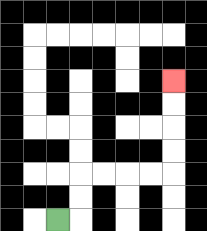{'start': '[2, 9]', 'end': '[7, 3]', 'path_directions': 'R,U,U,R,R,R,R,U,U,U,U', 'path_coordinates': '[[2, 9], [3, 9], [3, 8], [3, 7], [4, 7], [5, 7], [6, 7], [7, 7], [7, 6], [7, 5], [7, 4], [7, 3]]'}